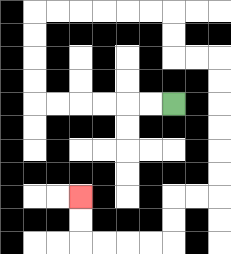{'start': '[7, 4]', 'end': '[3, 8]', 'path_directions': 'L,L,L,L,L,L,U,U,U,U,R,R,R,R,R,R,D,D,R,R,D,D,D,D,D,D,L,L,D,D,L,L,L,L,U,U', 'path_coordinates': '[[7, 4], [6, 4], [5, 4], [4, 4], [3, 4], [2, 4], [1, 4], [1, 3], [1, 2], [1, 1], [1, 0], [2, 0], [3, 0], [4, 0], [5, 0], [6, 0], [7, 0], [7, 1], [7, 2], [8, 2], [9, 2], [9, 3], [9, 4], [9, 5], [9, 6], [9, 7], [9, 8], [8, 8], [7, 8], [7, 9], [7, 10], [6, 10], [5, 10], [4, 10], [3, 10], [3, 9], [3, 8]]'}